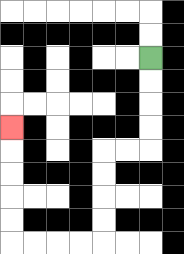{'start': '[6, 2]', 'end': '[0, 5]', 'path_directions': 'D,D,D,D,L,L,D,D,D,D,L,L,L,L,U,U,U,U,U', 'path_coordinates': '[[6, 2], [6, 3], [6, 4], [6, 5], [6, 6], [5, 6], [4, 6], [4, 7], [4, 8], [4, 9], [4, 10], [3, 10], [2, 10], [1, 10], [0, 10], [0, 9], [0, 8], [0, 7], [0, 6], [0, 5]]'}